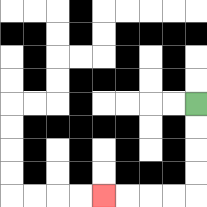{'start': '[8, 4]', 'end': '[4, 8]', 'path_directions': 'D,D,D,D,L,L,L,L', 'path_coordinates': '[[8, 4], [8, 5], [8, 6], [8, 7], [8, 8], [7, 8], [6, 8], [5, 8], [4, 8]]'}